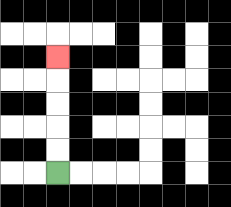{'start': '[2, 7]', 'end': '[2, 2]', 'path_directions': 'U,U,U,U,U', 'path_coordinates': '[[2, 7], [2, 6], [2, 5], [2, 4], [2, 3], [2, 2]]'}